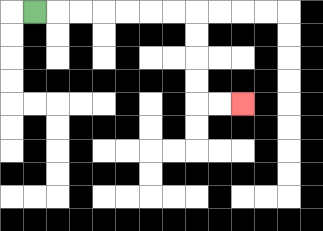{'start': '[1, 0]', 'end': '[10, 4]', 'path_directions': 'R,R,R,R,R,R,R,D,D,D,D,R,R', 'path_coordinates': '[[1, 0], [2, 0], [3, 0], [4, 0], [5, 0], [6, 0], [7, 0], [8, 0], [8, 1], [8, 2], [8, 3], [8, 4], [9, 4], [10, 4]]'}